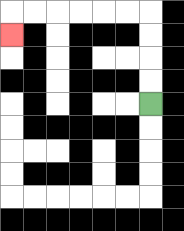{'start': '[6, 4]', 'end': '[0, 1]', 'path_directions': 'U,U,U,U,L,L,L,L,L,L,D', 'path_coordinates': '[[6, 4], [6, 3], [6, 2], [6, 1], [6, 0], [5, 0], [4, 0], [3, 0], [2, 0], [1, 0], [0, 0], [0, 1]]'}